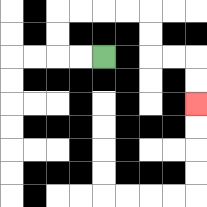{'start': '[4, 2]', 'end': '[8, 4]', 'path_directions': 'L,L,U,U,R,R,R,R,D,D,R,R,D,D', 'path_coordinates': '[[4, 2], [3, 2], [2, 2], [2, 1], [2, 0], [3, 0], [4, 0], [5, 0], [6, 0], [6, 1], [6, 2], [7, 2], [8, 2], [8, 3], [8, 4]]'}